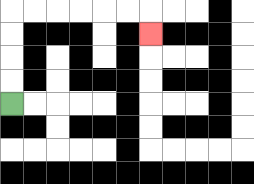{'start': '[0, 4]', 'end': '[6, 1]', 'path_directions': 'U,U,U,U,R,R,R,R,R,R,D', 'path_coordinates': '[[0, 4], [0, 3], [0, 2], [0, 1], [0, 0], [1, 0], [2, 0], [3, 0], [4, 0], [5, 0], [6, 0], [6, 1]]'}